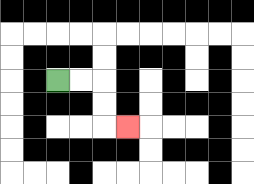{'start': '[2, 3]', 'end': '[5, 5]', 'path_directions': 'R,R,D,D,R', 'path_coordinates': '[[2, 3], [3, 3], [4, 3], [4, 4], [4, 5], [5, 5]]'}